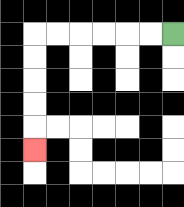{'start': '[7, 1]', 'end': '[1, 6]', 'path_directions': 'L,L,L,L,L,L,D,D,D,D,D', 'path_coordinates': '[[7, 1], [6, 1], [5, 1], [4, 1], [3, 1], [2, 1], [1, 1], [1, 2], [1, 3], [1, 4], [1, 5], [1, 6]]'}